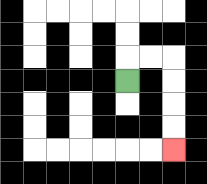{'start': '[5, 3]', 'end': '[7, 6]', 'path_directions': 'U,R,R,D,D,D,D', 'path_coordinates': '[[5, 3], [5, 2], [6, 2], [7, 2], [7, 3], [7, 4], [7, 5], [7, 6]]'}